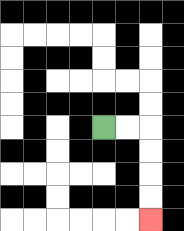{'start': '[4, 5]', 'end': '[6, 9]', 'path_directions': 'R,R,D,D,D,D', 'path_coordinates': '[[4, 5], [5, 5], [6, 5], [6, 6], [6, 7], [6, 8], [6, 9]]'}